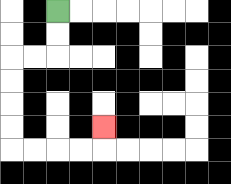{'start': '[2, 0]', 'end': '[4, 5]', 'path_directions': 'D,D,L,L,D,D,D,D,R,R,R,R,U', 'path_coordinates': '[[2, 0], [2, 1], [2, 2], [1, 2], [0, 2], [0, 3], [0, 4], [0, 5], [0, 6], [1, 6], [2, 6], [3, 6], [4, 6], [4, 5]]'}